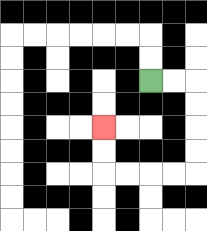{'start': '[6, 3]', 'end': '[4, 5]', 'path_directions': 'R,R,D,D,D,D,L,L,L,L,U,U', 'path_coordinates': '[[6, 3], [7, 3], [8, 3], [8, 4], [8, 5], [8, 6], [8, 7], [7, 7], [6, 7], [5, 7], [4, 7], [4, 6], [4, 5]]'}